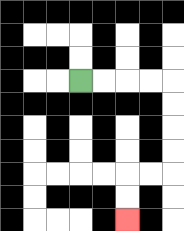{'start': '[3, 3]', 'end': '[5, 9]', 'path_directions': 'R,R,R,R,D,D,D,D,L,L,D,D', 'path_coordinates': '[[3, 3], [4, 3], [5, 3], [6, 3], [7, 3], [7, 4], [7, 5], [7, 6], [7, 7], [6, 7], [5, 7], [5, 8], [5, 9]]'}